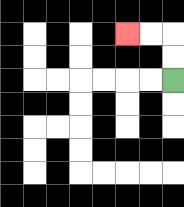{'start': '[7, 3]', 'end': '[5, 1]', 'path_directions': 'U,U,L,L', 'path_coordinates': '[[7, 3], [7, 2], [7, 1], [6, 1], [5, 1]]'}